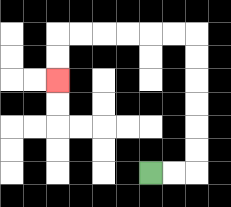{'start': '[6, 7]', 'end': '[2, 3]', 'path_directions': 'R,R,U,U,U,U,U,U,L,L,L,L,L,L,D,D', 'path_coordinates': '[[6, 7], [7, 7], [8, 7], [8, 6], [8, 5], [8, 4], [8, 3], [8, 2], [8, 1], [7, 1], [6, 1], [5, 1], [4, 1], [3, 1], [2, 1], [2, 2], [2, 3]]'}